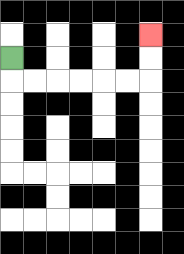{'start': '[0, 2]', 'end': '[6, 1]', 'path_directions': 'D,R,R,R,R,R,R,U,U', 'path_coordinates': '[[0, 2], [0, 3], [1, 3], [2, 3], [3, 3], [4, 3], [5, 3], [6, 3], [6, 2], [6, 1]]'}